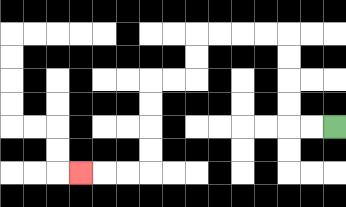{'start': '[14, 5]', 'end': '[3, 7]', 'path_directions': 'L,L,U,U,U,U,L,L,L,L,D,D,L,L,D,D,D,D,L,L,L', 'path_coordinates': '[[14, 5], [13, 5], [12, 5], [12, 4], [12, 3], [12, 2], [12, 1], [11, 1], [10, 1], [9, 1], [8, 1], [8, 2], [8, 3], [7, 3], [6, 3], [6, 4], [6, 5], [6, 6], [6, 7], [5, 7], [4, 7], [3, 7]]'}